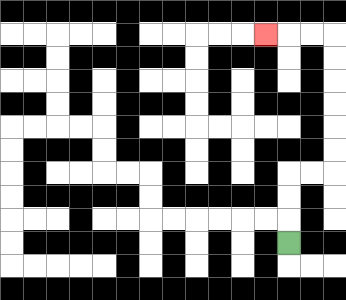{'start': '[12, 10]', 'end': '[11, 1]', 'path_directions': 'U,U,U,R,R,U,U,U,U,U,U,L,L,L', 'path_coordinates': '[[12, 10], [12, 9], [12, 8], [12, 7], [13, 7], [14, 7], [14, 6], [14, 5], [14, 4], [14, 3], [14, 2], [14, 1], [13, 1], [12, 1], [11, 1]]'}